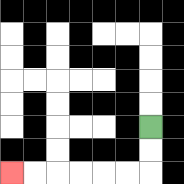{'start': '[6, 5]', 'end': '[0, 7]', 'path_directions': 'D,D,L,L,L,L,L,L', 'path_coordinates': '[[6, 5], [6, 6], [6, 7], [5, 7], [4, 7], [3, 7], [2, 7], [1, 7], [0, 7]]'}